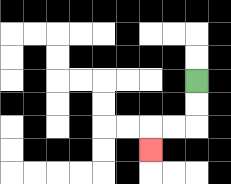{'start': '[8, 3]', 'end': '[6, 6]', 'path_directions': 'D,D,L,L,D', 'path_coordinates': '[[8, 3], [8, 4], [8, 5], [7, 5], [6, 5], [6, 6]]'}